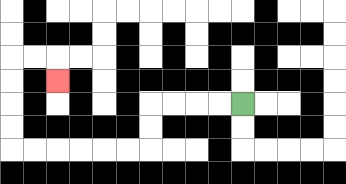{'start': '[10, 4]', 'end': '[2, 3]', 'path_directions': 'L,L,L,L,D,D,L,L,L,L,L,L,U,U,U,U,R,R,D', 'path_coordinates': '[[10, 4], [9, 4], [8, 4], [7, 4], [6, 4], [6, 5], [6, 6], [5, 6], [4, 6], [3, 6], [2, 6], [1, 6], [0, 6], [0, 5], [0, 4], [0, 3], [0, 2], [1, 2], [2, 2], [2, 3]]'}